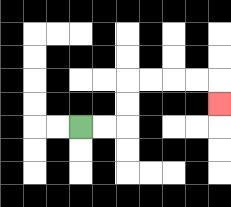{'start': '[3, 5]', 'end': '[9, 4]', 'path_directions': 'R,R,U,U,R,R,R,R,D', 'path_coordinates': '[[3, 5], [4, 5], [5, 5], [5, 4], [5, 3], [6, 3], [7, 3], [8, 3], [9, 3], [9, 4]]'}